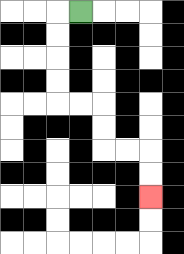{'start': '[3, 0]', 'end': '[6, 8]', 'path_directions': 'L,D,D,D,D,R,R,D,D,R,R,D,D', 'path_coordinates': '[[3, 0], [2, 0], [2, 1], [2, 2], [2, 3], [2, 4], [3, 4], [4, 4], [4, 5], [4, 6], [5, 6], [6, 6], [6, 7], [6, 8]]'}